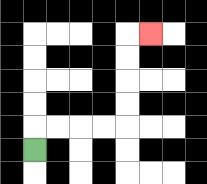{'start': '[1, 6]', 'end': '[6, 1]', 'path_directions': 'U,R,R,R,R,U,U,U,U,R', 'path_coordinates': '[[1, 6], [1, 5], [2, 5], [3, 5], [4, 5], [5, 5], [5, 4], [5, 3], [5, 2], [5, 1], [6, 1]]'}